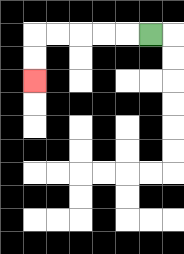{'start': '[6, 1]', 'end': '[1, 3]', 'path_directions': 'L,L,L,L,L,D,D', 'path_coordinates': '[[6, 1], [5, 1], [4, 1], [3, 1], [2, 1], [1, 1], [1, 2], [1, 3]]'}